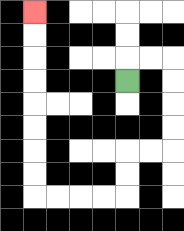{'start': '[5, 3]', 'end': '[1, 0]', 'path_directions': 'U,R,R,D,D,D,D,L,L,D,D,L,L,L,L,U,U,U,U,U,U,U,U', 'path_coordinates': '[[5, 3], [5, 2], [6, 2], [7, 2], [7, 3], [7, 4], [7, 5], [7, 6], [6, 6], [5, 6], [5, 7], [5, 8], [4, 8], [3, 8], [2, 8], [1, 8], [1, 7], [1, 6], [1, 5], [1, 4], [1, 3], [1, 2], [1, 1], [1, 0]]'}